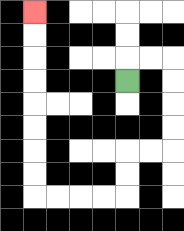{'start': '[5, 3]', 'end': '[1, 0]', 'path_directions': 'U,R,R,D,D,D,D,L,L,D,D,L,L,L,L,U,U,U,U,U,U,U,U', 'path_coordinates': '[[5, 3], [5, 2], [6, 2], [7, 2], [7, 3], [7, 4], [7, 5], [7, 6], [6, 6], [5, 6], [5, 7], [5, 8], [4, 8], [3, 8], [2, 8], [1, 8], [1, 7], [1, 6], [1, 5], [1, 4], [1, 3], [1, 2], [1, 1], [1, 0]]'}